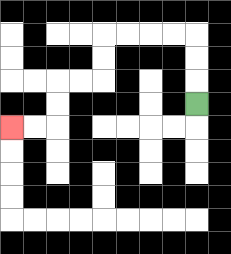{'start': '[8, 4]', 'end': '[0, 5]', 'path_directions': 'U,U,U,L,L,L,L,D,D,L,L,D,D,L,L', 'path_coordinates': '[[8, 4], [8, 3], [8, 2], [8, 1], [7, 1], [6, 1], [5, 1], [4, 1], [4, 2], [4, 3], [3, 3], [2, 3], [2, 4], [2, 5], [1, 5], [0, 5]]'}